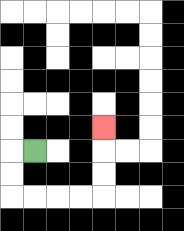{'start': '[1, 6]', 'end': '[4, 5]', 'path_directions': 'L,D,D,R,R,R,R,U,U,U', 'path_coordinates': '[[1, 6], [0, 6], [0, 7], [0, 8], [1, 8], [2, 8], [3, 8], [4, 8], [4, 7], [4, 6], [4, 5]]'}